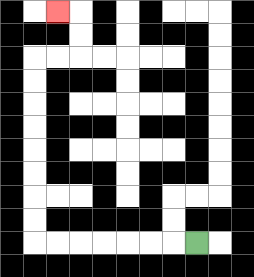{'start': '[8, 10]', 'end': '[2, 0]', 'path_directions': 'L,L,L,L,L,L,L,U,U,U,U,U,U,U,U,R,R,U,U,L', 'path_coordinates': '[[8, 10], [7, 10], [6, 10], [5, 10], [4, 10], [3, 10], [2, 10], [1, 10], [1, 9], [1, 8], [1, 7], [1, 6], [1, 5], [1, 4], [1, 3], [1, 2], [2, 2], [3, 2], [3, 1], [3, 0], [2, 0]]'}